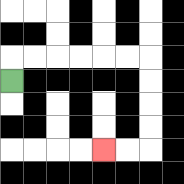{'start': '[0, 3]', 'end': '[4, 6]', 'path_directions': 'U,R,R,R,R,R,R,D,D,D,D,L,L', 'path_coordinates': '[[0, 3], [0, 2], [1, 2], [2, 2], [3, 2], [4, 2], [5, 2], [6, 2], [6, 3], [6, 4], [6, 5], [6, 6], [5, 6], [4, 6]]'}